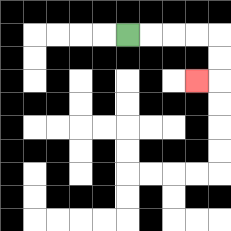{'start': '[5, 1]', 'end': '[8, 3]', 'path_directions': 'R,R,R,R,D,D,L', 'path_coordinates': '[[5, 1], [6, 1], [7, 1], [8, 1], [9, 1], [9, 2], [9, 3], [8, 3]]'}